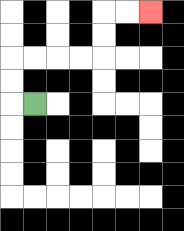{'start': '[1, 4]', 'end': '[6, 0]', 'path_directions': 'L,U,U,R,R,R,R,U,U,R,R', 'path_coordinates': '[[1, 4], [0, 4], [0, 3], [0, 2], [1, 2], [2, 2], [3, 2], [4, 2], [4, 1], [4, 0], [5, 0], [6, 0]]'}